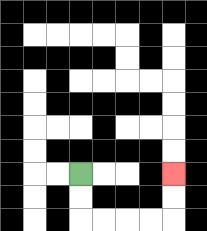{'start': '[3, 7]', 'end': '[7, 7]', 'path_directions': 'D,D,R,R,R,R,U,U', 'path_coordinates': '[[3, 7], [3, 8], [3, 9], [4, 9], [5, 9], [6, 9], [7, 9], [7, 8], [7, 7]]'}